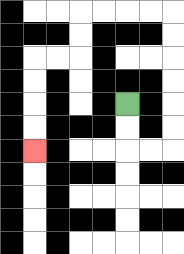{'start': '[5, 4]', 'end': '[1, 6]', 'path_directions': 'D,D,R,R,U,U,U,U,U,U,L,L,L,L,D,D,L,L,D,D,D,D', 'path_coordinates': '[[5, 4], [5, 5], [5, 6], [6, 6], [7, 6], [7, 5], [7, 4], [7, 3], [7, 2], [7, 1], [7, 0], [6, 0], [5, 0], [4, 0], [3, 0], [3, 1], [3, 2], [2, 2], [1, 2], [1, 3], [1, 4], [1, 5], [1, 6]]'}